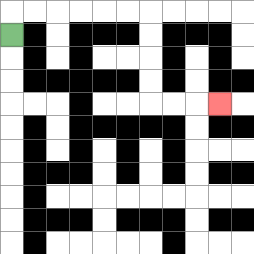{'start': '[0, 1]', 'end': '[9, 4]', 'path_directions': 'U,R,R,R,R,R,R,D,D,D,D,R,R,R', 'path_coordinates': '[[0, 1], [0, 0], [1, 0], [2, 0], [3, 0], [4, 0], [5, 0], [6, 0], [6, 1], [6, 2], [6, 3], [6, 4], [7, 4], [8, 4], [9, 4]]'}